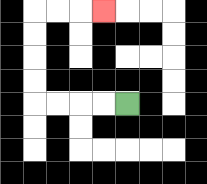{'start': '[5, 4]', 'end': '[4, 0]', 'path_directions': 'L,L,L,L,U,U,U,U,R,R,R', 'path_coordinates': '[[5, 4], [4, 4], [3, 4], [2, 4], [1, 4], [1, 3], [1, 2], [1, 1], [1, 0], [2, 0], [3, 0], [4, 0]]'}